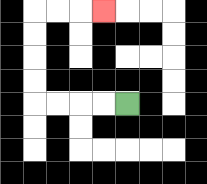{'start': '[5, 4]', 'end': '[4, 0]', 'path_directions': 'L,L,L,L,U,U,U,U,R,R,R', 'path_coordinates': '[[5, 4], [4, 4], [3, 4], [2, 4], [1, 4], [1, 3], [1, 2], [1, 1], [1, 0], [2, 0], [3, 0], [4, 0]]'}